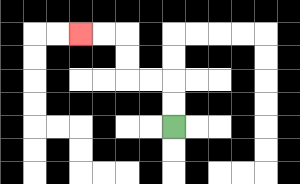{'start': '[7, 5]', 'end': '[3, 1]', 'path_directions': 'U,U,L,L,U,U,L,L', 'path_coordinates': '[[7, 5], [7, 4], [7, 3], [6, 3], [5, 3], [5, 2], [5, 1], [4, 1], [3, 1]]'}